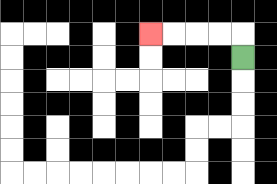{'start': '[10, 2]', 'end': '[6, 1]', 'path_directions': 'U,L,L,L,L', 'path_coordinates': '[[10, 2], [10, 1], [9, 1], [8, 1], [7, 1], [6, 1]]'}